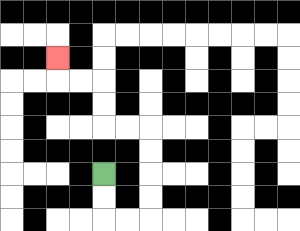{'start': '[4, 7]', 'end': '[2, 2]', 'path_directions': 'D,D,R,R,U,U,U,U,L,L,U,U,L,L,U', 'path_coordinates': '[[4, 7], [4, 8], [4, 9], [5, 9], [6, 9], [6, 8], [6, 7], [6, 6], [6, 5], [5, 5], [4, 5], [4, 4], [4, 3], [3, 3], [2, 3], [2, 2]]'}